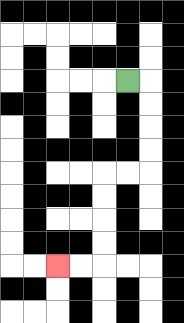{'start': '[5, 3]', 'end': '[2, 11]', 'path_directions': 'R,D,D,D,D,L,L,D,D,D,D,L,L', 'path_coordinates': '[[5, 3], [6, 3], [6, 4], [6, 5], [6, 6], [6, 7], [5, 7], [4, 7], [4, 8], [4, 9], [4, 10], [4, 11], [3, 11], [2, 11]]'}